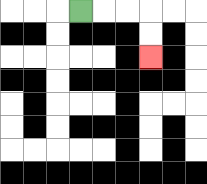{'start': '[3, 0]', 'end': '[6, 2]', 'path_directions': 'R,R,R,D,D', 'path_coordinates': '[[3, 0], [4, 0], [5, 0], [6, 0], [6, 1], [6, 2]]'}